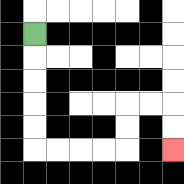{'start': '[1, 1]', 'end': '[7, 6]', 'path_directions': 'D,D,D,D,D,R,R,R,R,U,U,R,R,D,D', 'path_coordinates': '[[1, 1], [1, 2], [1, 3], [1, 4], [1, 5], [1, 6], [2, 6], [3, 6], [4, 6], [5, 6], [5, 5], [5, 4], [6, 4], [7, 4], [7, 5], [7, 6]]'}